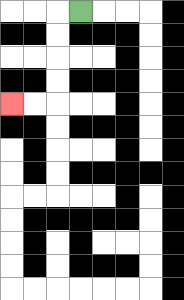{'start': '[3, 0]', 'end': '[0, 4]', 'path_directions': 'L,D,D,D,D,L,L', 'path_coordinates': '[[3, 0], [2, 0], [2, 1], [2, 2], [2, 3], [2, 4], [1, 4], [0, 4]]'}